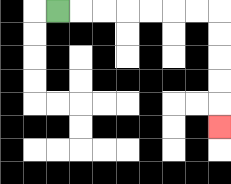{'start': '[2, 0]', 'end': '[9, 5]', 'path_directions': 'R,R,R,R,R,R,R,D,D,D,D,D', 'path_coordinates': '[[2, 0], [3, 0], [4, 0], [5, 0], [6, 0], [7, 0], [8, 0], [9, 0], [9, 1], [9, 2], [9, 3], [9, 4], [9, 5]]'}